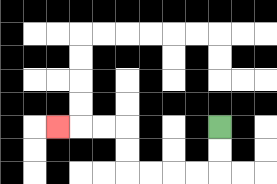{'start': '[9, 5]', 'end': '[2, 5]', 'path_directions': 'D,D,L,L,L,L,U,U,L,L,L', 'path_coordinates': '[[9, 5], [9, 6], [9, 7], [8, 7], [7, 7], [6, 7], [5, 7], [5, 6], [5, 5], [4, 5], [3, 5], [2, 5]]'}